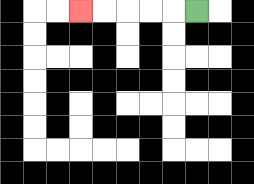{'start': '[8, 0]', 'end': '[3, 0]', 'path_directions': 'L,L,L,L,L', 'path_coordinates': '[[8, 0], [7, 0], [6, 0], [5, 0], [4, 0], [3, 0]]'}